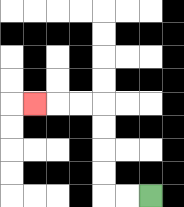{'start': '[6, 8]', 'end': '[1, 4]', 'path_directions': 'L,L,U,U,U,U,L,L,L', 'path_coordinates': '[[6, 8], [5, 8], [4, 8], [4, 7], [4, 6], [4, 5], [4, 4], [3, 4], [2, 4], [1, 4]]'}